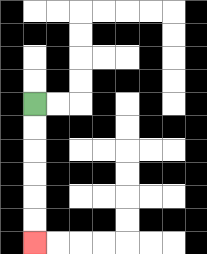{'start': '[1, 4]', 'end': '[1, 10]', 'path_directions': 'D,D,D,D,D,D', 'path_coordinates': '[[1, 4], [1, 5], [1, 6], [1, 7], [1, 8], [1, 9], [1, 10]]'}